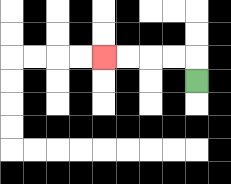{'start': '[8, 3]', 'end': '[4, 2]', 'path_directions': 'U,L,L,L,L', 'path_coordinates': '[[8, 3], [8, 2], [7, 2], [6, 2], [5, 2], [4, 2]]'}